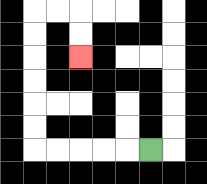{'start': '[6, 6]', 'end': '[3, 2]', 'path_directions': 'L,L,L,L,L,U,U,U,U,U,U,R,R,D,D', 'path_coordinates': '[[6, 6], [5, 6], [4, 6], [3, 6], [2, 6], [1, 6], [1, 5], [1, 4], [1, 3], [1, 2], [1, 1], [1, 0], [2, 0], [3, 0], [3, 1], [3, 2]]'}